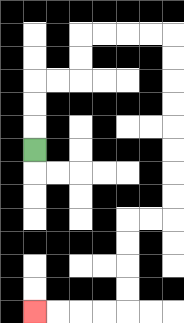{'start': '[1, 6]', 'end': '[1, 13]', 'path_directions': 'U,U,U,R,R,U,U,R,R,R,R,D,D,D,D,D,D,D,D,L,L,D,D,D,D,L,L,L,L', 'path_coordinates': '[[1, 6], [1, 5], [1, 4], [1, 3], [2, 3], [3, 3], [3, 2], [3, 1], [4, 1], [5, 1], [6, 1], [7, 1], [7, 2], [7, 3], [7, 4], [7, 5], [7, 6], [7, 7], [7, 8], [7, 9], [6, 9], [5, 9], [5, 10], [5, 11], [5, 12], [5, 13], [4, 13], [3, 13], [2, 13], [1, 13]]'}